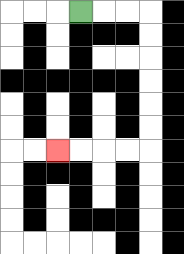{'start': '[3, 0]', 'end': '[2, 6]', 'path_directions': 'R,R,R,D,D,D,D,D,D,L,L,L,L', 'path_coordinates': '[[3, 0], [4, 0], [5, 0], [6, 0], [6, 1], [6, 2], [6, 3], [6, 4], [6, 5], [6, 6], [5, 6], [4, 6], [3, 6], [2, 6]]'}